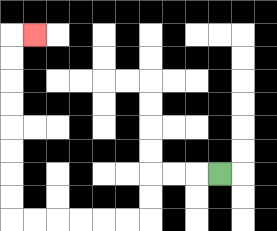{'start': '[9, 7]', 'end': '[1, 1]', 'path_directions': 'L,L,L,D,D,L,L,L,L,L,L,U,U,U,U,U,U,U,U,R', 'path_coordinates': '[[9, 7], [8, 7], [7, 7], [6, 7], [6, 8], [6, 9], [5, 9], [4, 9], [3, 9], [2, 9], [1, 9], [0, 9], [0, 8], [0, 7], [0, 6], [0, 5], [0, 4], [0, 3], [0, 2], [0, 1], [1, 1]]'}